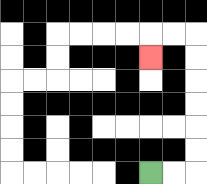{'start': '[6, 7]', 'end': '[6, 2]', 'path_directions': 'R,R,U,U,U,U,U,U,L,L,D', 'path_coordinates': '[[6, 7], [7, 7], [8, 7], [8, 6], [8, 5], [8, 4], [8, 3], [8, 2], [8, 1], [7, 1], [6, 1], [6, 2]]'}